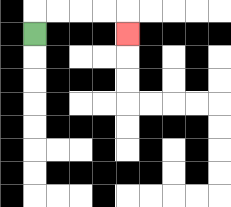{'start': '[1, 1]', 'end': '[5, 1]', 'path_directions': 'U,R,R,R,R,D', 'path_coordinates': '[[1, 1], [1, 0], [2, 0], [3, 0], [4, 0], [5, 0], [5, 1]]'}